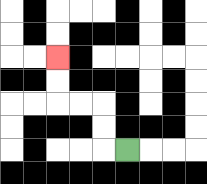{'start': '[5, 6]', 'end': '[2, 2]', 'path_directions': 'L,U,U,L,L,U,U', 'path_coordinates': '[[5, 6], [4, 6], [4, 5], [4, 4], [3, 4], [2, 4], [2, 3], [2, 2]]'}